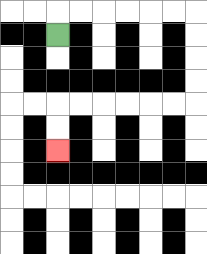{'start': '[2, 1]', 'end': '[2, 6]', 'path_directions': 'U,R,R,R,R,R,R,D,D,D,D,L,L,L,L,L,L,D,D', 'path_coordinates': '[[2, 1], [2, 0], [3, 0], [4, 0], [5, 0], [6, 0], [7, 0], [8, 0], [8, 1], [8, 2], [8, 3], [8, 4], [7, 4], [6, 4], [5, 4], [4, 4], [3, 4], [2, 4], [2, 5], [2, 6]]'}